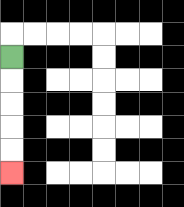{'start': '[0, 2]', 'end': '[0, 7]', 'path_directions': 'D,D,D,D,D', 'path_coordinates': '[[0, 2], [0, 3], [0, 4], [0, 5], [0, 6], [0, 7]]'}